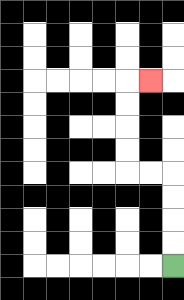{'start': '[7, 11]', 'end': '[6, 3]', 'path_directions': 'U,U,U,U,L,L,U,U,U,U,R', 'path_coordinates': '[[7, 11], [7, 10], [7, 9], [7, 8], [7, 7], [6, 7], [5, 7], [5, 6], [5, 5], [5, 4], [5, 3], [6, 3]]'}